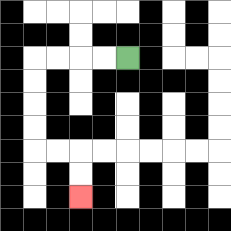{'start': '[5, 2]', 'end': '[3, 8]', 'path_directions': 'L,L,L,L,D,D,D,D,R,R,D,D', 'path_coordinates': '[[5, 2], [4, 2], [3, 2], [2, 2], [1, 2], [1, 3], [1, 4], [1, 5], [1, 6], [2, 6], [3, 6], [3, 7], [3, 8]]'}